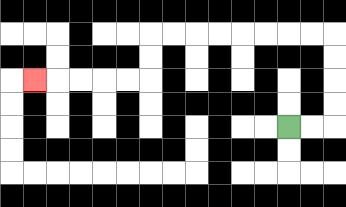{'start': '[12, 5]', 'end': '[1, 3]', 'path_directions': 'R,R,U,U,U,U,L,L,L,L,L,L,L,L,D,D,L,L,L,L,L', 'path_coordinates': '[[12, 5], [13, 5], [14, 5], [14, 4], [14, 3], [14, 2], [14, 1], [13, 1], [12, 1], [11, 1], [10, 1], [9, 1], [8, 1], [7, 1], [6, 1], [6, 2], [6, 3], [5, 3], [4, 3], [3, 3], [2, 3], [1, 3]]'}